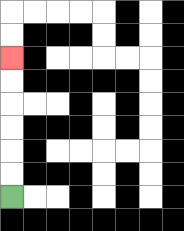{'start': '[0, 8]', 'end': '[0, 2]', 'path_directions': 'U,U,U,U,U,U', 'path_coordinates': '[[0, 8], [0, 7], [0, 6], [0, 5], [0, 4], [0, 3], [0, 2]]'}